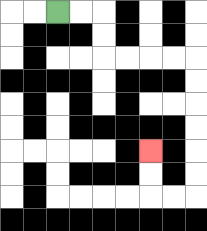{'start': '[2, 0]', 'end': '[6, 6]', 'path_directions': 'R,R,D,D,R,R,R,R,D,D,D,D,D,D,L,L,U,U', 'path_coordinates': '[[2, 0], [3, 0], [4, 0], [4, 1], [4, 2], [5, 2], [6, 2], [7, 2], [8, 2], [8, 3], [8, 4], [8, 5], [8, 6], [8, 7], [8, 8], [7, 8], [6, 8], [6, 7], [6, 6]]'}